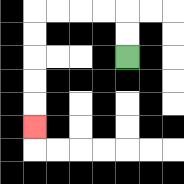{'start': '[5, 2]', 'end': '[1, 5]', 'path_directions': 'U,U,L,L,L,L,D,D,D,D,D', 'path_coordinates': '[[5, 2], [5, 1], [5, 0], [4, 0], [3, 0], [2, 0], [1, 0], [1, 1], [1, 2], [1, 3], [1, 4], [1, 5]]'}